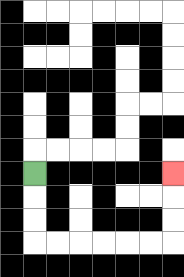{'start': '[1, 7]', 'end': '[7, 7]', 'path_directions': 'D,D,D,R,R,R,R,R,R,U,U,U', 'path_coordinates': '[[1, 7], [1, 8], [1, 9], [1, 10], [2, 10], [3, 10], [4, 10], [5, 10], [6, 10], [7, 10], [7, 9], [7, 8], [7, 7]]'}